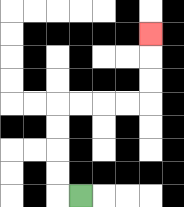{'start': '[3, 8]', 'end': '[6, 1]', 'path_directions': 'L,U,U,U,U,R,R,R,R,U,U,U', 'path_coordinates': '[[3, 8], [2, 8], [2, 7], [2, 6], [2, 5], [2, 4], [3, 4], [4, 4], [5, 4], [6, 4], [6, 3], [6, 2], [6, 1]]'}